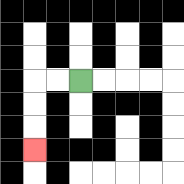{'start': '[3, 3]', 'end': '[1, 6]', 'path_directions': 'L,L,D,D,D', 'path_coordinates': '[[3, 3], [2, 3], [1, 3], [1, 4], [1, 5], [1, 6]]'}